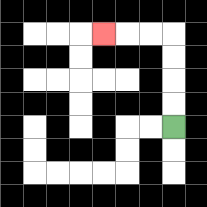{'start': '[7, 5]', 'end': '[4, 1]', 'path_directions': 'U,U,U,U,L,L,L', 'path_coordinates': '[[7, 5], [7, 4], [7, 3], [7, 2], [7, 1], [6, 1], [5, 1], [4, 1]]'}